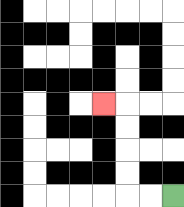{'start': '[7, 8]', 'end': '[4, 4]', 'path_directions': 'L,L,U,U,U,U,L', 'path_coordinates': '[[7, 8], [6, 8], [5, 8], [5, 7], [5, 6], [5, 5], [5, 4], [4, 4]]'}